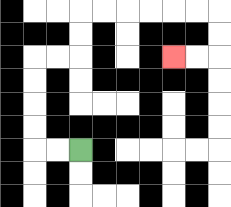{'start': '[3, 6]', 'end': '[7, 2]', 'path_directions': 'L,L,U,U,U,U,R,R,U,U,R,R,R,R,R,R,D,D,L,L', 'path_coordinates': '[[3, 6], [2, 6], [1, 6], [1, 5], [1, 4], [1, 3], [1, 2], [2, 2], [3, 2], [3, 1], [3, 0], [4, 0], [5, 0], [6, 0], [7, 0], [8, 0], [9, 0], [9, 1], [9, 2], [8, 2], [7, 2]]'}